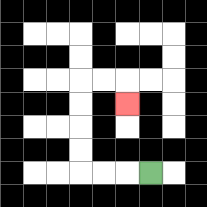{'start': '[6, 7]', 'end': '[5, 4]', 'path_directions': 'L,L,L,U,U,U,U,R,R,D', 'path_coordinates': '[[6, 7], [5, 7], [4, 7], [3, 7], [3, 6], [3, 5], [3, 4], [3, 3], [4, 3], [5, 3], [5, 4]]'}